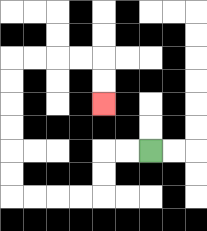{'start': '[6, 6]', 'end': '[4, 4]', 'path_directions': 'L,L,D,D,L,L,L,L,U,U,U,U,U,U,R,R,R,R,D,D', 'path_coordinates': '[[6, 6], [5, 6], [4, 6], [4, 7], [4, 8], [3, 8], [2, 8], [1, 8], [0, 8], [0, 7], [0, 6], [0, 5], [0, 4], [0, 3], [0, 2], [1, 2], [2, 2], [3, 2], [4, 2], [4, 3], [4, 4]]'}